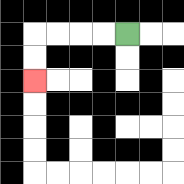{'start': '[5, 1]', 'end': '[1, 3]', 'path_directions': 'L,L,L,L,D,D', 'path_coordinates': '[[5, 1], [4, 1], [3, 1], [2, 1], [1, 1], [1, 2], [1, 3]]'}